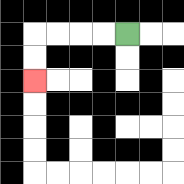{'start': '[5, 1]', 'end': '[1, 3]', 'path_directions': 'L,L,L,L,D,D', 'path_coordinates': '[[5, 1], [4, 1], [3, 1], [2, 1], [1, 1], [1, 2], [1, 3]]'}